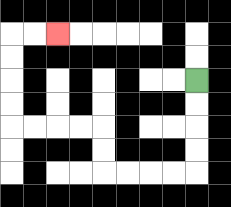{'start': '[8, 3]', 'end': '[2, 1]', 'path_directions': 'D,D,D,D,L,L,L,L,U,U,L,L,L,L,U,U,U,U,R,R', 'path_coordinates': '[[8, 3], [8, 4], [8, 5], [8, 6], [8, 7], [7, 7], [6, 7], [5, 7], [4, 7], [4, 6], [4, 5], [3, 5], [2, 5], [1, 5], [0, 5], [0, 4], [0, 3], [0, 2], [0, 1], [1, 1], [2, 1]]'}